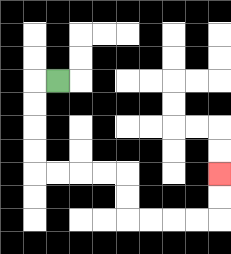{'start': '[2, 3]', 'end': '[9, 7]', 'path_directions': 'L,D,D,D,D,R,R,R,R,D,D,R,R,R,R,U,U', 'path_coordinates': '[[2, 3], [1, 3], [1, 4], [1, 5], [1, 6], [1, 7], [2, 7], [3, 7], [4, 7], [5, 7], [5, 8], [5, 9], [6, 9], [7, 9], [8, 9], [9, 9], [9, 8], [9, 7]]'}